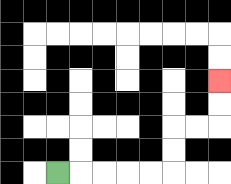{'start': '[2, 7]', 'end': '[9, 3]', 'path_directions': 'R,R,R,R,R,U,U,R,R,U,U', 'path_coordinates': '[[2, 7], [3, 7], [4, 7], [5, 7], [6, 7], [7, 7], [7, 6], [7, 5], [8, 5], [9, 5], [9, 4], [9, 3]]'}